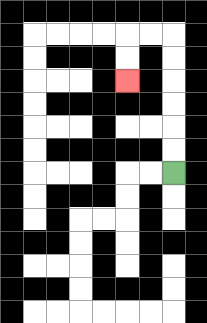{'start': '[7, 7]', 'end': '[5, 3]', 'path_directions': 'U,U,U,U,U,U,L,L,D,D', 'path_coordinates': '[[7, 7], [7, 6], [7, 5], [7, 4], [7, 3], [7, 2], [7, 1], [6, 1], [5, 1], [5, 2], [5, 3]]'}